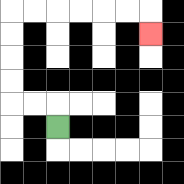{'start': '[2, 5]', 'end': '[6, 1]', 'path_directions': 'U,L,L,U,U,U,U,R,R,R,R,R,R,D', 'path_coordinates': '[[2, 5], [2, 4], [1, 4], [0, 4], [0, 3], [0, 2], [0, 1], [0, 0], [1, 0], [2, 0], [3, 0], [4, 0], [5, 0], [6, 0], [6, 1]]'}